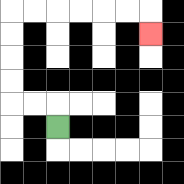{'start': '[2, 5]', 'end': '[6, 1]', 'path_directions': 'U,L,L,U,U,U,U,R,R,R,R,R,R,D', 'path_coordinates': '[[2, 5], [2, 4], [1, 4], [0, 4], [0, 3], [0, 2], [0, 1], [0, 0], [1, 0], [2, 0], [3, 0], [4, 0], [5, 0], [6, 0], [6, 1]]'}